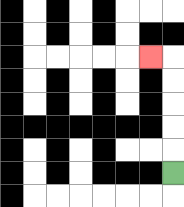{'start': '[7, 7]', 'end': '[6, 2]', 'path_directions': 'U,U,U,U,U,L', 'path_coordinates': '[[7, 7], [7, 6], [7, 5], [7, 4], [7, 3], [7, 2], [6, 2]]'}